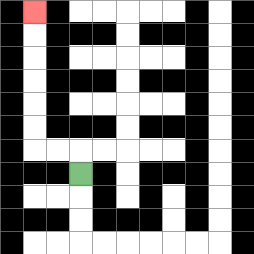{'start': '[3, 7]', 'end': '[1, 0]', 'path_directions': 'U,L,L,U,U,U,U,U,U', 'path_coordinates': '[[3, 7], [3, 6], [2, 6], [1, 6], [1, 5], [1, 4], [1, 3], [1, 2], [1, 1], [1, 0]]'}